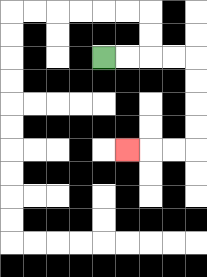{'start': '[4, 2]', 'end': '[5, 6]', 'path_directions': 'R,R,R,R,D,D,D,D,L,L,L', 'path_coordinates': '[[4, 2], [5, 2], [6, 2], [7, 2], [8, 2], [8, 3], [8, 4], [8, 5], [8, 6], [7, 6], [6, 6], [5, 6]]'}